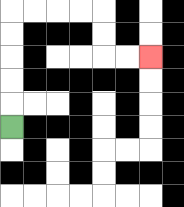{'start': '[0, 5]', 'end': '[6, 2]', 'path_directions': 'U,U,U,U,U,R,R,R,R,D,D,R,R', 'path_coordinates': '[[0, 5], [0, 4], [0, 3], [0, 2], [0, 1], [0, 0], [1, 0], [2, 0], [3, 0], [4, 0], [4, 1], [4, 2], [5, 2], [6, 2]]'}